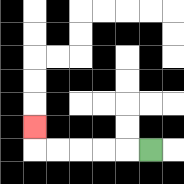{'start': '[6, 6]', 'end': '[1, 5]', 'path_directions': 'L,L,L,L,L,U', 'path_coordinates': '[[6, 6], [5, 6], [4, 6], [3, 6], [2, 6], [1, 6], [1, 5]]'}